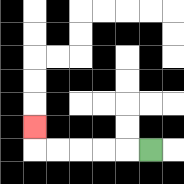{'start': '[6, 6]', 'end': '[1, 5]', 'path_directions': 'L,L,L,L,L,U', 'path_coordinates': '[[6, 6], [5, 6], [4, 6], [3, 6], [2, 6], [1, 6], [1, 5]]'}